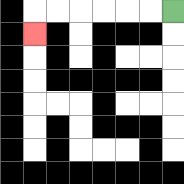{'start': '[7, 0]', 'end': '[1, 1]', 'path_directions': 'L,L,L,L,L,L,D', 'path_coordinates': '[[7, 0], [6, 0], [5, 0], [4, 0], [3, 0], [2, 0], [1, 0], [1, 1]]'}